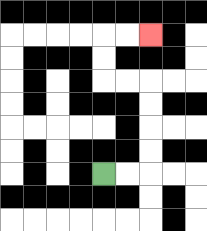{'start': '[4, 7]', 'end': '[6, 1]', 'path_directions': 'R,R,U,U,U,U,L,L,U,U,R,R', 'path_coordinates': '[[4, 7], [5, 7], [6, 7], [6, 6], [6, 5], [6, 4], [6, 3], [5, 3], [4, 3], [4, 2], [4, 1], [5, 1], [6, 1]]'}